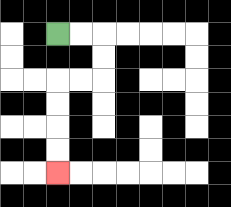{'start': '[2, 1]', 'end': '[2, 7]', 'path_directions': 'R,R,D,D,L,L,D,D,D,D', 'path_coordinates': '[[2, 1], [3, 1], [4, 1], [4, 2], [4, 3], [3, 3], [2, 3], [2, 4], [2, 5], [2, 6], [2, 7]]'}